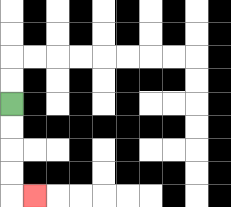{'start': '[0, 4]', 'end': '[1, 8]', 'path_directions': 'D,D,D,D,R', 'path_coordinates': '[[0, 4], [0, 5], [0, 6], [0, 7], [0, 8], [1, 8]]'}